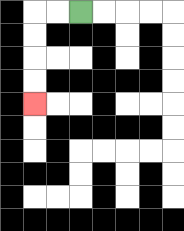{'start': '[3, 0]', 'end': '[1, 4]', 'path_directions': 'L,L,D,D,D,D', 'path_coordinates': '[[3, 0], [2, 0], [1, 0], [1, 1], [1, 2], [1, 3], [1, 4]]'}